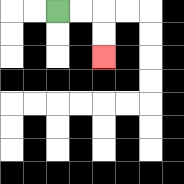{'start': '[2, 0]', 'end': '[4, 2]', 'path_directions': 'R,R,D,D', 'path_coordinates': '[[2, 0], [3, 0], [4, 0], [4, 1], [4, 2]]'}